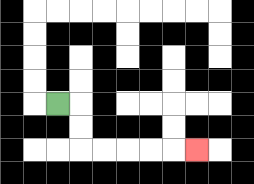{'start': '[2, 4]', 'end': '[8, 6]', 'path_directions': 'R,D,D,R,R,R,R,R', 'path_coordinates': '[[2, 4], [3, 4], [3, 5], [3, 6], [4, 6], [5, 6], [6, 6], [7, 6], [8, 6]]'}